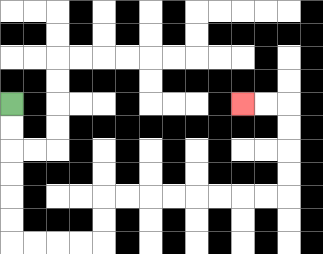{'start': '[0, 4]', 'end': '[10, 4]', 'path_directions': 'D,D,D,D,D,D,R,R,R,R,U,U,R,R,R,R,R,R,R,R,U,U,U,U,L,L', 'path_coordinates': '[[0, 4], [0, 5], [0, 6], [0, 7], [0, 8], [0, 9], [0, 10], [1, 10], [2, 10], [3, 10], [4, 10], [4, 9], [4, 8], [5, 8], [6, 8], [7, 8], [8, 8], [9, 8], [10, 8], [11, 8], [12, 8], [12, 7], [12, 6], [12, 5], [12, 4], [11, 4], [10, 4]]'}